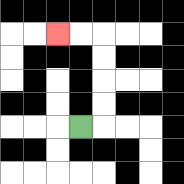{'start': '[3, 5]', 'end': '[2, 1]', 'path_directions': 'R,U,U,U,U,L,L', 'path_coordinates': '[[3, 5], [4, 5], [4, 4], [4, 3], [4, 2], [4, 1], [3, 1], [2, 1]]'}